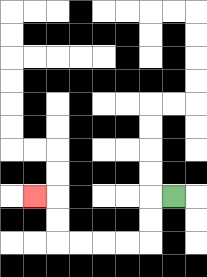{'start': '[7, 8]', 'end': '[1, 8]', 'path_directions': 'L,D,D,L,L,L,L,U,U,L', 'path_coordinates': '[[7, 8], [6, 8], [6, 9], [6, 10], [5, 10], [4, 10], [3, 10], [2, 10], [2, 9], [2, 8], [1, 8]]'}